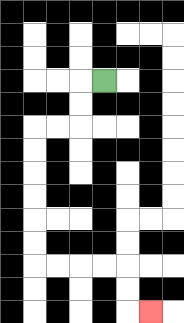{'start': '[4, 3]', 'end': '[6, 13]', 'path_directions': 'L,D,D,L,L,D,D,D,D,D,D,R,R,R,R,D,D,R', 'path_coordinates': '[[4, 3], [3, 3], [3, 4], [3, 5], [2, 5], [1, 5], [1, 6], [1, 7], [1, 8], [1, 9], [1, 10], [1, 11], [2, 11], [3, 11], [4, 11], [5, 11], [5, 12], [5, 13], [6, 13]]'}